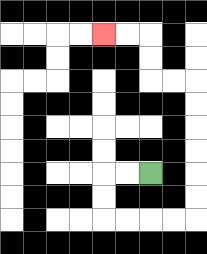{'start': '[6, 7]', 'end': '[4, 1]', 'path_directions': 'L,L,D,D,R,R,R,R,U,U,U,U,U,U,L,L,U,U,L,L', 'path_coordinates': '[[6, 7], [5, 7], [4, 7], [4, 8], [4, 9], [5, 9], [6, 9], [7, 9], [8, 9], [8, 8], [8, 7], [8, 6], [8, 5], [8, 4], [8, 3], [7, 3], [6, 3], [6, 2], [6, 1], [5, 1], [4, 1]]'}